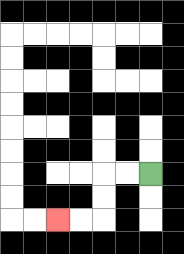{'start': '[6, 7]', 'end': '[2, 9]', 'path_directions': 'L,L,D,D,L,L', 'path_coordinates': '[[6, 7], [5, 7], [4, 7], [4, 8], [4, 9], [3, 9], [2, 9]]'}